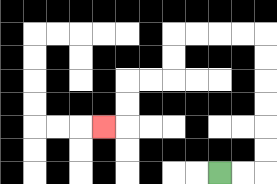{'start': '[9, 7]', 'end': '[4, 5]', 'path_directions': 'R,R,U,U,U,U,U,U,L,L,L,L,D,D,L,L,D,D,L', 'path_coordinates': '[[9, 7], [10, 7], [11, 7], [11, 6], [11, 5], [11, 4], [11, 3], [11, 2], [11, 1], [10, 1], [9, 1], [8, 1], [7, 1], [7, 2], [7, 3], [6, 3], [5, 3], [5, 4], [5, 5], [4, 5]]'}